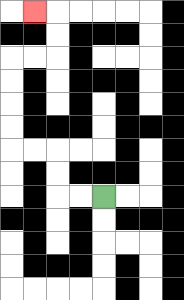{'start': '[4, 8]', 'end': '[1, 0]', 'path_directions': 'L,L,U,U,L,L,U,U,U,U,R,R,U,U,L', 'path_coordinates': '[[4, 8], [3, 8], [2, 8], [2, 7], [2, 6], [1, 6], [0, 6], [0, 5], [0, 4], [0, 3], [0, 2], [1, 2], [2, 2], [2, 1], [2, 0], [1, 0]]'}